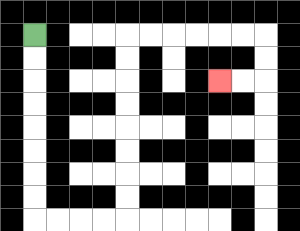{'start': '[1, 1]', 'end': '[9, 3]', 'path_directions': 'D,D,D,D,D,D,D,D,R,R,R,R,U,U,U,U,U,U,U,U,R,R,R,R,R,R,D,D,L,L', 'path_coordinates': '[[1, 1], [1, 2], [1, 3], [1, 4], [1, 5], [1, 6], [1, 7], [1, 8], [1, 9], [2, 9], [3, 9], [4, 9], [5, 9], [5, 8], [5, 7], [5, 6], [5, 5], [5, 4], [5, 3], [5, 2], [5, 1], [6, 1], [7, 1], [8, 1], [9, 1], [10, 1], [11, 1], [11, 2], [11, 3], [10, 3], [9, 3]]'}